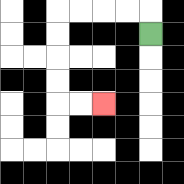{'start': '[6, 1]', 'end': '[4, 4]', 'path_directions': 'U,L,L,L,L,D,D,D,D,R,R', 'path_coordinates': '[[6, 1], [6, 0], [5, 0], [4, 0], [3, 0], [2, 0], [2, 1], [2, 2], [2, 3], [2, 4], [3, 4], [4, 4]]'}